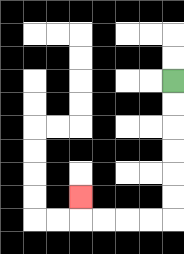{'start': '[7, 3]', 'end': '[3, 8]', 'path_directions': 'D,D,D,D,D,D,L,L,L,L,U', 'path_coordinates': '[[7, 3], [7, 4], [7, 5], [7, 6], [7, 7], [7, 8], [7, 9], [6, 9], [5, 9], [4, 9], [3, 9], [3, 8]]'}